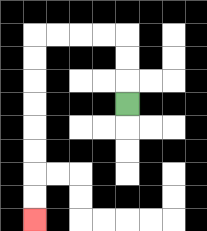{'start': '[5, 4]', 'end': '[1, 9]', 'path_directions': 'U,U,U,L,L,L,L,D,D,D,D,D,D,D,D', 'path_coordinates': '[[5, 4], [5, 3], [5, 2], [5, 1], [4, 1], [3, 1], [2, 1], [1, 1], [1, 2], [1, 3], [1, 4], [1, 5], [1, 6], [1, 7], [1, 8], [1, 9]]'}